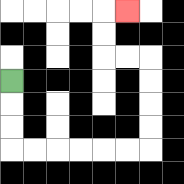{'start': '[0, 3]', 'end': '[5, 0]', 'path_directions': 'D,D,D,R,R,R,R,R,R,U,U,U,U,L,L,U,U,R', 'path_coordinates': '[[0, 3], [0, 4], [0, 5], [0, 6], [1, 6], [2, 6], [3, 6], [4, 6], [5, 6], [6, 6], [6, 5], [6, 4], [6, 3], [6, 2], [5, 2], [4, 2], [4, 1], [4, 0], [5, 0]]'}